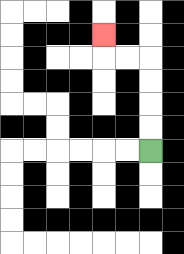{'start': '[6, 6]', 'end': '[4, 1]', 'path_directions': 'U,U,U,U,L,L,U', 'path_coordinates': '[[6, 6], [6, 5], [6, 4], [6, 3], [6, 2], [5, 2], [4, 2], [4, 1]]'}